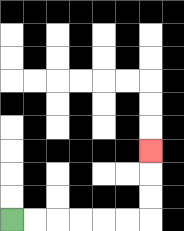{'start': '[0, 9]', 'end': '[6, 6]', 'path_directions': 'R,R,R,R,R,R,U,U,U', 'path_coordinates': '[[0, 9], [1, 9], [2, 9], [3, 9], [4, 9], [5, 9], [6, 9], [6, 8], [6, 7], [6, 6]]'}